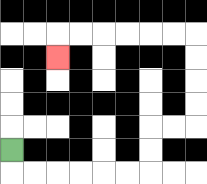{'start': '[0, 6]', 'end': '[2, 2]', 'path_directions': 'D,R,R,R,R,R,R,U,U,R,R,U,U,U,U,L,L,L,L,L,L,D', 'path_coordinates': '[[0, 6], [0, 7], [1, 7], [2, 7], [3, 7], [4, 7], [5, 7], [6, 7], [6, 6], [6, 5], [7, 5], [8, 5], [8, 4], [8, 3], [8, 2], [8, 1], [7, 1], [6, 1], [5, 1], [4, 1], [3, 1], [2, 1], [2, 2]]'}